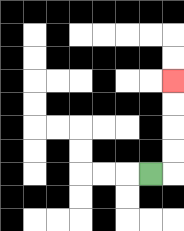{'start': '[6, 7]', 'end': '[7, 3]', 'path_directions': 'R,U,U,U,U', 'path_coordinates': '[[6, 7], [7, 7], [7, 6], [7, 5], [7, 4], [7, 3]]'}